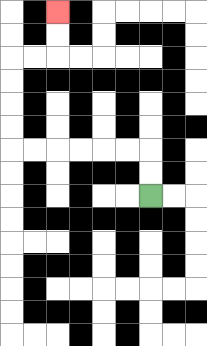{'start': '[6, 8]', 'end': '[2, 0]', 'path_directions': 'U,U,L,L,L,L,L,L,U,U,U,U,R,R,U,U', 'path_coordinates': '[[6, 8], [6, 7], [6, 6], [5, 6], [4, 6], [3, 6], [2, 6], [1, 6], [0, 6], [0, 5], [0, 4], [0, 3], [0, 2], [1, 2], [2, 2], [2, 1], [2, 0]]'}